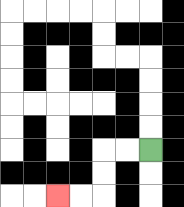{'start': '[6, 6]', 'end': '[2, 8]', 'path_directions': 'L,L,D,D,L,L', 'path_coordinates': '[[6, 6], [5, 6], [4, 6], [4, 7], [4, 8], [3, 8], [2, 8]]'}